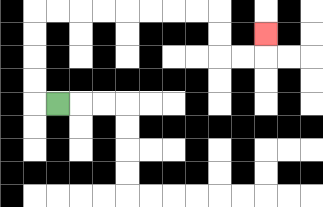{'start': '[2, 4]', 'end': '[11, 1]', 'path_directions': 'L,U,U,U,U,R,R,R,R,R,R,R,R,D,D,R,R,U', 'path_coordinates': '[[2, 4], [1, 4], [1, 3], [1, 2], [1, 1], [1, 0], [2, 0], [3, 0], [4, 0], [5, 0], [6, 0], [7, 0], [8, 0], [9, 0], [9, 1], [9, 2], [10, 2], [11, 2], [11, 1]]'}